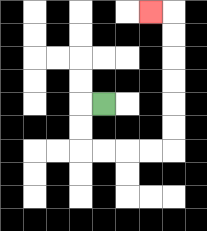{'start': '[4, 4]', 'end': '[6, 0]', 'path_directions': 'L,D,D,R,R,R,R,U,U,U,U,U,U,L', 'path_coordinates': '[[4, 4], [3, 4], [3, 5], [3, 6], [4, 6], [5, 6], [6, 6], [7, 6], [7, 5], [7, 4], [7, 3], [7, 2], [7, 1], [7, 0], [6, 0]]'}